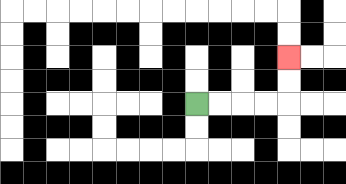{'start': '[8, 4]', 'end': '[12, 2]', 'path_directions': 'R,R,R,R,U,U', 'path_coordinates': '[[8, 4], [9, 4], [10, 4], [11, 4], [12, 4], [12, 3], [12, 2]]'}